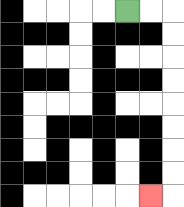{'start': '[5, 0]', 'end': '[6, 8]', 'path_directions': 'R,R,D,D,D,D,D,D,D,D,L', 'path_coordinates': '[[5, 0], [6, 0], [7, 0], [7, 1], [7, 2], [7, 3], [7, 4], [7, 5], [7, 6], [7, 7], [7, 8], [6, 8]]'}